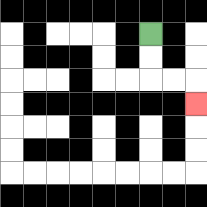{'start': '[6, 1]', 'end': '[8, 4]', 'path_directions': 'D,D,R,R,D', 'path_coordinates': '[[6, 1], [6, 2], [6, 3], [7, 3], [8, 3], [8, 4]]'}